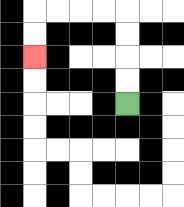{'start': '[5, 4]', 'end': '[1, 2]', 'path_directions': 'U,U,U,U,L,L,L,L,D,D', 'path_coordinates': '[[5, 4], [5, 3], [5, 2], [5, 1], [5, 0], [4, 0], [3, 0], [2, 0], [1, 0], [1, 1], [1, 2]]'}